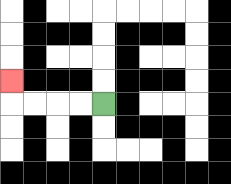{'start': '[4, 4]', 'end': '[0, 3]', 'path_directions': 'L,L,L,L,U', 'path_coordinates': '[[4, 4], [3, 4], [2, 4], [1, 4], [0, 4], [0, 3]]'}